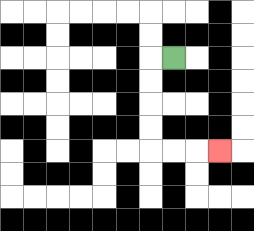{'start': '[7, 2]', 'end': '[9, 6]', 'path_directions': 'L,D,D,D,D,R,R,R', 'path_coordinates': '[[7, 2], [6, 2], [6, 3], [6, 4], [6, 5], [6, 6], [7, 6], [8, 6], [9, 6]]'}